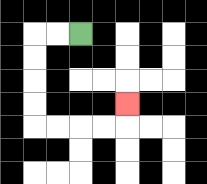{'start': '[3, 1]', 'end': '[5, 4]', 'path_directions': 'L,L,D,D,D,D,R,R,R,R,U', 'path_coordinates': '[[3, 1], [2, 1], [1, 1], [1, 2], [1, 3], [1, 4], [1, 5], [2, 5], [3, 5], [4, 5], [5, 5], [5, 4]]'}